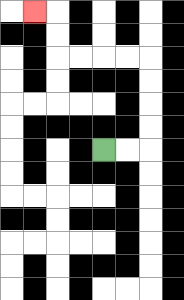{'start': '[4, 6]', 'end': '[1, 0]', 'path_directions': 'R,R,U,U,U,U,L,L,L,L,U,U,L', 'path_coordinates': '[[4, 6], [5, 6], [6, 6], [6, 5], [6, 4], [6, 3], [6, 2], [5, 2], [4, 2], [3, 2], [2, 2], [2, 1], [2, 0], [1, 0]]'}